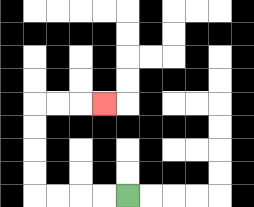{'start': '[5, 8]', 'end': '[4, 4]', 'path_directions': 'L,L,L,L,U,U,U,U,R,R,R', 'path_coordinates': '[[5, 8], [4, 8], [3, 8], [2, 8], [1, 8], [1, 7], [1, 6], [1, 5], [1, 4], [2, 4], [3, 4], [4, 4]]'}